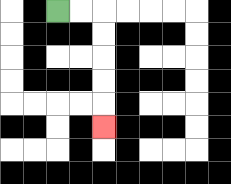{'start': '[2, 0]', 'end': '[4, 5]', 'path_directions': 'R,R,D,D,D,D,D', 'path_coordinates': '[[2, 0], [3, 0], [4, 0], [4, 1], [4, 2], [4, 3], [4, 4], [4, 5]]'}